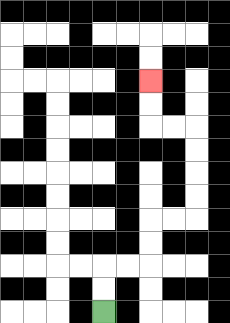{'start': '[4, 13]', 'end': '[6, 3]', 'path_directions': 'U,U,R,R,U,U,R,R,U,U,U,U,L,L,U,U', 'path_coordinates': '[[4, 13], [4, 12], [4, 11], [5, 11], [6, 11], [6, 10], [6, 9], [7, 9], [8, 9], [8, 8], [8, 7], [8, 6], [8, 5], [7, 5], [6, 5], [6, 4], [6, 3]]'}